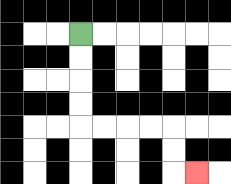{'start': '[3, 1]', 'end': '[8, 7]', 'path_directions': 'D,D,D,D,R,R,R,R,D,D,R', 'path_coordinates': '[[3, 1], [3, 2], [3, 3], [3, 4], [3, 5], [4, 5], [5, 5], [6, 5], [7, 5], [7, 6], [7, 7], [8, 7]]'}